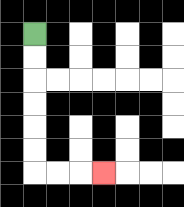{'start': '[1, 1]', 'end': '[4, 7]', 'path_directions': 'D,D,D,D,D,D,R,R,R', 'path_coordinates': '[[1, 1], [1, 2], [1, 3], [1, 4], [1, 5], [1, 6], [1, 7], [2, 7], [3, 7], [4, 7]]'}